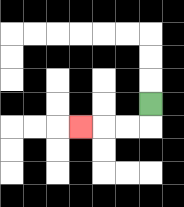{'start': '[6, 4]', 'end': '[3, 5]', 'path_directions': 'D,L,L,L', 'path_coordinates': '[[6, 4], [6, 5], [5, 5], [4, 5], [3, 5]]'}